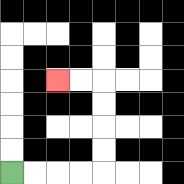{'start': '[0, 7]', 'end': '[2, 3]', 'path_directions': 'R,R,R,R,U,U,U,U,L,L', 'path_coordinates': '[[0, 7], [1, 7], [2, 7], [3, 7], [4, 7], [4, 6], [4, 5], [4, 4], [4, 3], [3, 3], [2, 3]]'}